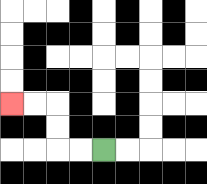{'start': '[4, 6]', 'end': '[0, 4]', 'path_directions': 'L,L,U,U,L,L', 'path_coordinates': '[[4, 6], [3, 6], [2, 6], [2, 5], [2, 4], [1, 4], [0, 4]]'}